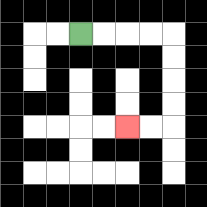{'start': '[3, 1]', 'end': '[5, 5]', 'path_directions': 'R,R,R,R,D,D,D,D,L,L', 'path_coordinates': '[[3, 1], [4, 1], [5, 1], [6, 1], [7, 1], [7, 2], [7, 3], [7, 4], [7, 5], [6, 5], [5, 5]]'}